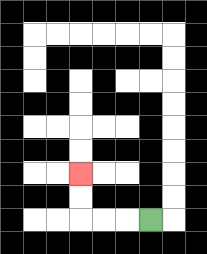{'start': '[6, 9]', 'end': '[3, 7]', 'path_directions': 'L,L,L,U,U', 'path_coordinates': '[[6, 9], [5, 9], [4, 9], [3, 9], [3, 8], [3, 7]]'}